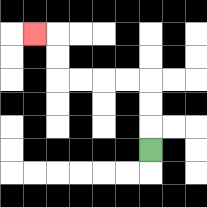{'start': '[6, 6]', 'end': '[1, 1]', 'path_directions': 'U,U,U,L,L,L,L,U,U,L', 'path_coordinates': '[[6, 6], [6, 5], [6, 4], [6, 3], [5, 3], [4, 3], [3, 3], [2, 3], [2, 2], [2, 1], [1, 1]]'}